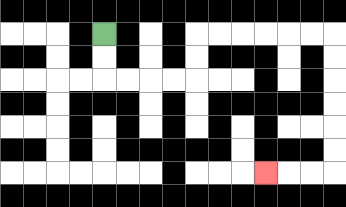{'start': '[4, 1]', 'end': '[11, 7]', 'path_directions': 'D,D,R,R,R,R,U,U,R,R,R,R,R,R,D,D,D,D,D,D,L,L,L', 'path_coordinates': '[[4, 1], [4, 2], [4, 3], [5, 3], [6, 3], [7, 3], [8, 3], [8, 2], [8, 1], [9, 1], [10, 1], [11, 1], [12, 1], [13, 1], [14, 1], [14, 2], [14, 3], [14, 4], [14, 5], [14, 6], [14, 7], [13, 7], [12, 7], [11, 7]]'}